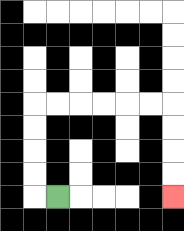{'start': '[2, 8]', 'end': '[7, 8]', 'path_directions': 'L,U,U,U,U,R,R,R,R,R,R,D,D,D,D', 'path_coordinates': '[[2, 8], [1, 8], [1, 7], [1, 6], [1, 5], [1, 4], [2, 4], [3, 4], [4, 4], [5, 4], [6, 4], [7, 4], [7, 5], [7, 6], [7, 7], [7, 8]]'}